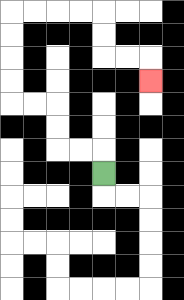{'start': '[4, 7]', 'end': '[6, 3]', 'path_directions': 'U,L,L,U,U,L,L,U,U,U,U,R,R,R,R,D,D,R,R,D', 'path_coordinates': '[[4, 7], [4, 6], [3, 6], [2, 6], [2, 5], [2, 4], [1, 4], [0, 4], [0, 3], [0, 2], [0, 1], [0, 0], [1, 0], [2, 0], [3, 0], [4, 0], [4, 1], [4, 2], [5, 2], [6, 2], [6, 3]]'}